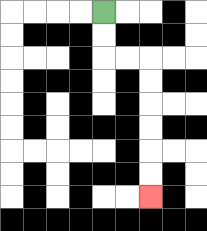{'start': '[4, 0]', 'end': '[6, 8]', 'path_directions': 'D,D,R,R,D,D,D,D,D,D', 'path_coordinates': '[[4, 0], [4, 1], [4, 2], [5, 2], [6, 2], [6, 3], [6, 4], [6, 5], [6, 6], [6, 7], [6, 8]]'}